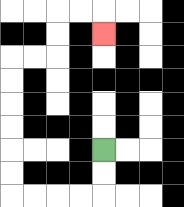{'start': '[4, 6]', 'end': '[4, 1]', 'path_directions': 'D,D,L,L,L,L,U,U,U,U,U,U,R,R,U,U,R,R,D', 'path_coordinates': '[[4, 6], [4, 7], [4, 8], [3, 8], [2, 8], [1, 8], [0, 8], [0, 7], [0, 6], [0, 5], [0, 4], [0, 3], [0, 2], [1, 2], [2, 2], [2, 1], [2, 0], [3, 0], [4, 0], [4, 1]]'}